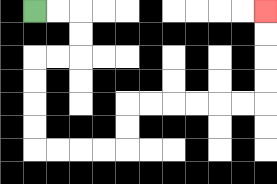{'start': '[1, 0]', 'end': '[11, 0]', 'path_directions': 'R,R,D,D,L,L,D,D,D,D,R,R,R,R,U,U,R,R,R,R,R,R,U,U,U,U', 'path_coordinates': '[[1, 0], [2, 0], [3, 0], [3, 1], [3, 2], [2, 2], [1, 2], [1, 3], [1, 4], [1, 5], [1, 6], [2, 6], [3, 6], [4, 6], [5, 6], [5, 5], [5, 4], [6, 4], [7, 4], [8, 4], [9, 4], [10, 4], [11, 4], [11, 3], [11, 2], [11, 1], [11, 0]]'}